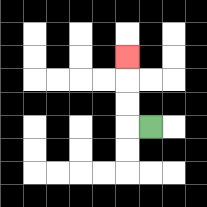{'start': '[6, 5]', 'end': '[5, 2]', 'path_directions': 'L,U,U,U', 'path_coordinates': '[[6, 5], [5, 5], [5, 4], [5, 3], [5, 2]]'}